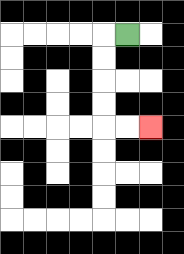{'start': '[5, 1]', 'end': '[6, 5]', 'path_directions': 'L,D,D,D,D,R,R', 'path_coordinates': '[[5, 1], [4, 1], [4, 2], [4, 3], [4, 4], [4, 5], [5, 5], [6, 5]]'}